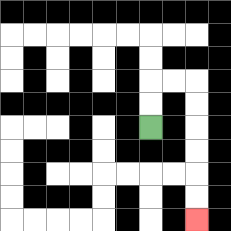{'start': '[6, 5]', 'end': '[8, 9]', 'path_directions': 'U,U,R,R,D,D,D,D,D,D', 'path_coordinates': '[[6, 5], [6, 4], [6, 3], [7, 3], [8, 3], [8, 4], [8, 5], [8, 6], [8, 7], [8, 8], [8, 9]]'}